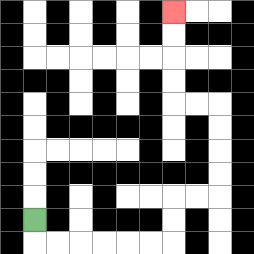{'start': '[1, 9]', 'end': '[7, 0]', 'path_directions': 'D,R,R,R,R,R,R,U,U,R,R,U,U,U,U,L,L,U,U,U,U', 'path_coordinates': '[[1, 9], [1, 10], [2, 10], [3, 10], [4, 10], [5, 10], [6, 10], [7, 10], [7, 9], [7, 8], [8, 8], [9, 8], [9, 7], [9, 6], [9, 5], [9, 4], [8, 4], [7, 4], [7, 3], [7, 2], [7, 1], [7, 0]]'}